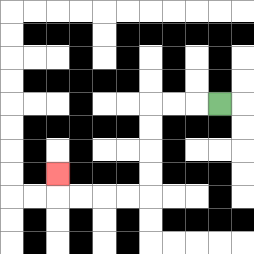{'start': '[9, 4]', 'end': '[2, 7]', 'path_directions': 'L,L,L,D,D,D,D,L,L,L,L,U', 'path_coordinates': '[[9, 4], [8, 4], [7, 4], [6, 4], [6, 5], [6, 6], [6, 7], [6, 8], [5, 8], [4, 8], [3, 8], [2, 8], [2, 7]]'}